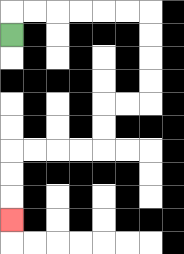{'start': '[0, 1]', 'end': '[0, 9]', 'path_directions': 'U,R,R,R,R,R,R,D,D,D,D,L,L,D,D,L,L,L,L,D,D,D', 'path_coordinates': '[[0, 1], [0, 0], [1, 0], [2, 0], [3, 0], [4, 0], [5, 0], [6, 0], [6, 1], [6, 2], [6, 3], [6, 4], [5, 4], [4, 4], [4, 5], [4, 6], [3, 6], [2, 6], [1, 6], [0, 6], [0, 7], [0, 8], [0, 9]]'}